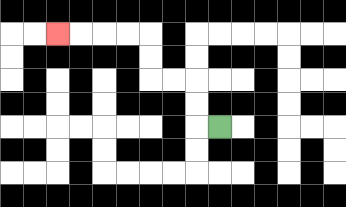{'start': '[9, 5]', 'end': '[2, 1]', 'path_directions': 'L,U,U,L,L,U,U,L,L,L,L', 'path_coordinates': '[[9, 5], [8, 5], [8, 4], [8, 3], [7, 3], [6, 3], [6, 2], [6, 1], [5, 1], [4, 1], [3, 1], [2, 1]]'}